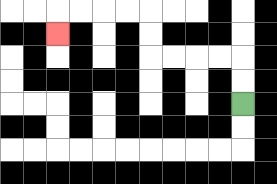{'start': '[10, 4]', 'end': '[2, 1]', 'path_directions': 'U,U,L,L,L,L,U,U,L,L,L,L,D', 'path_coordinates': '[[10, 4], [10, 3], [10, 2], [9, 2], [8, 2], [7, 2], [6, 2], [6, 1], [6, 0], [5, 0], [4, 0], [3, 0], [2, 0], [2, 1]]'}